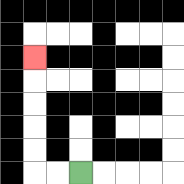{'start': '[3, 7]', 'end': '[1, 2]', 'path_directions': 'L,L,U,U,U,U,U', 'path_coordinates': '[[3, 7], [2, 7], [1, 7], [1, 6], [1, 5], [1, 4], [1, 3], [1, 2]]'}